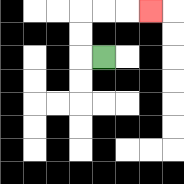{'start': '[4, 2]', 'end': '[6, 0]', 'path_directions': 'L,U,U,R,R,R', 'path_coordinates': '[[4, 2], [3, 2], [3, 1], [3, 0], [4, 0], [5, 0], [6, 0]]'}